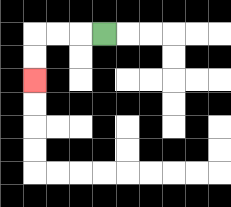{'start': '[4, 1]', 'end': '[1, 3]', 'path_directions': 'L,L,L,D,D', 'path_coordinates': '[[4, 1], [3, 1], [2, 1], [1, 1], [1, 2], [1, 3]]'}